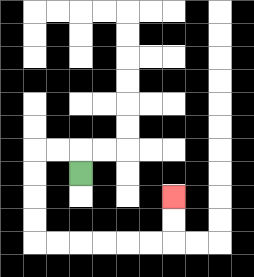{'start': '[3, 7]', 'end': '[7, 8]', 'path_directions': 'U,L,L,D,D,D,D,R,R,R,R,R,R,U,U', 'path_coordinates': '[[3, 7], [3, 6], [2, 6], [1, 6], [1, 7], [1, 8], [1, 9], [1, 10], [2, 10], [3, 10], [4, 10], [5, 10], [6, 10], [7, 10], [7, 9], [7, 8]]'}